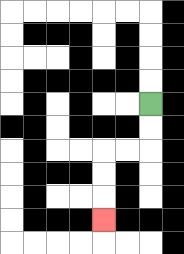{'start': '[6, 4]', 'end': '[4, 9]', 'path_directions': 'D,D,L,L,D,D,D', 'path_coordinates': '[[6, 4], [6, 5], [6, 6], [5, 6], [4, 6], [4, 7], [4, 8], [4, 9]]'}